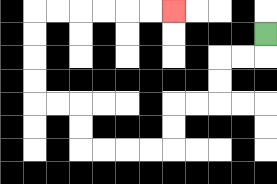{'start': '[11, 1]', 'end': '[7, 0]', 'path_directions': 'D,L,L,D,D,L,L,D,D,L,L,L,L,U,U,L,L,U,U,U,U,R,R,R,R,R,R', 'path_coordinates': '[[11, 1], [11, 2], [10, 2], [9, 2], [9, 3], [9, 4], [8, 4], [7, 4], [7, 5], [7, 6], [6, 6], [5, 6], [4, 6], [3, 6], [3, 5], [3, 4], [2, 4], [1, 4], [1, 3], [1, 2], [1, 1], [1, 0], [2, 0], [3, 0], [4, 0], [5, 0], [6, 0], [7, 0]]'}